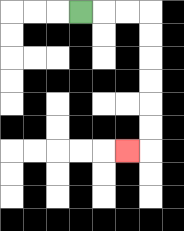{'start': '[3, 0]', 'end': '[5, 6]', 'path_directions': 'R,R,R,D,D,D,D,D,D,L', 'path_coordinates': '[[3, 0], [4, 0], [5, 0], [6, 0], [6, 1], [6, 2], [6, 3], [6, 4], [6, 5], [6, 6], [5, 6]]'}